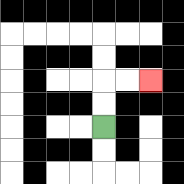{'start': '[4, 5]', 'end': '[6, 3]', 'path_directions': 'U,U,R,R', 'path_coordinates': '[[4, 5], [4, 4], [4, 3], [5, 3], [6, 3]]'}